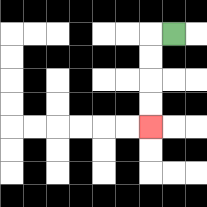{'start': '[7, 1]', 'end': '[6, 5]', 'path_directions': 'L,D,D,D,D', 'path_coordinates': '[[7, 1], [6, 1], [6, 2], [6, 3], [6, 4], [6, 5]]'}